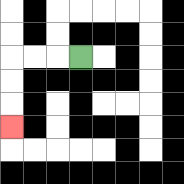{'start': '[3, 2]', 'end': '[0, 5]', 'path_directions': 'L,L,L,D,D,D', 'path_coordinates': '[[3, 2], [2, 2], [1, 2], [0, 2], [0, 3], [0, 4], [0, 5]]'}